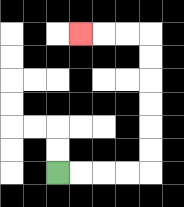{'start': '[2, 7]', 'end': '[3, 1]', 'path_directions': 'R,R,R,R,U,U,U,U,U,U,L,L,L', 'path_coordinates': '[[2, 7], [3, 7], [4, 7], [5, 7], [6, 7], [6, 6], [6, 5], [6, 4], [6, 3], [6, 2], [6, 1], [5, 1], [4, 1], [3, 1]]'}